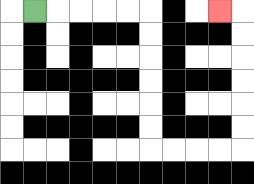{'start': '[1, 0]', 'end': '[9, 0]', 'path_directions': 'R,R,R,R,R,D,D,D,D,D,D,R,R,R,R,U,U,U,U,U,U,L', 'path_coordinates': '[[1, 0], [2, 0], [3, 0], [4, 0], [5, 0], [6, 0], [6, 1], [6, 2], [6, 3], [6, 4], [6, 5], [6, 6], [7, 6], [8, 6], [9, 6], [10, 6], [10, 5], [10, 4], [10, 3], [10, 2], [10, 1], [10, 0], [9, 0]]'}